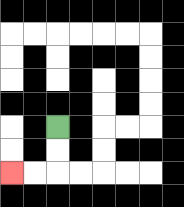{'start': '[2, 5]', 'end': '[0, 7]', 'path_directions': 'D,D,L,L', 'path_coordinates': '[[2, 5], [2, 6], [2, 7], [1, 7], [0, 7]]'}